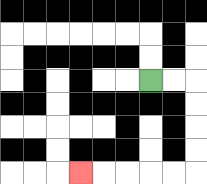{'start': '[6, 3]', 'end': '[3, 7]', 'path_directions': 'R,R,D,D,D,D,L,L,L,L,L', 'path_coordinates': '[[6, 3], [7, 3], [8, 3], [8, 4], [8, 5], [8, 6], [8, 7], [7, 7], [6, 7], [5, 7], [4, 7], [3, 7]]'}